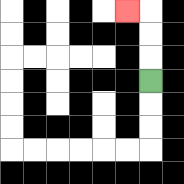{'start': '[6, 3]', 'end': '[5, 0]', 'path_directions': 'U,U,U,L', 'path_coordinates': '[[6, 3], [6, 2], [6, 1], [6, 0], [5, 0]]'}